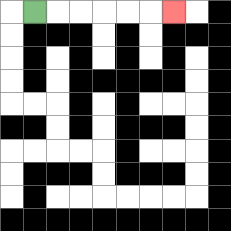{'start': '[1, 0]', 'end': '[7, 0]', 'path_directions': 'R,R,R,R,R,R', 'path_coordinates': '[[1, 0], [2, 0], [3, 0], [4, 0], [5, 0], [6, 0], [7, 0]]'}